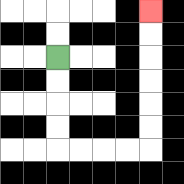{'start': '[2, 2]', 'end': '[6, 0]', 'path_directions': 'D,D,D,D,R,R,R,R,U,U,U,U,U,U', 'path_coordinates': '[[2, 2], [2, 3], [2, 4], [2, 5], [2, 6], [3, 6], [4, 6], [5, 6], [6, 6], [6, 5], [6, 4], [6, 3], [6, 2], [6, 1], [6, 0]]'}